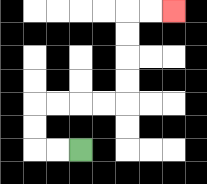{'start': '[3, 6]', 'end': '[7, 0]', 'path_directions': 'L,L,U,U,R,R,R,R,U,U,U,U,R,R', 'path_coordinates': '[[3, 6], [2, 6], [1, 6], [1, 5], [1, 4], [2, 4], [3, 4], [4, 4], [5, 4], [5, 3], [5, 2], [5, 1], [5, 0], [6, 0], [7, 0]]'}